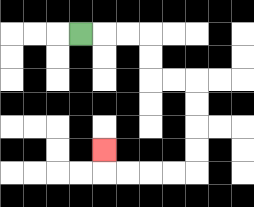{'start': '[3, 1]', 'end': '[4, 6]', 'path_directions': 'R,R,R,D,D,R,R,D,D,D,D,L,L,L,L,U', 'path_coordinates': '[[3, 1], [4, 1], [5, 1], [6, 1], [6, 2], [6, 3], [7, 3], [8, 3], [8, 4], [8, 5], [8, 6], [8, 7], [7, 7], [6, 7], [5, 7], [4, 7], [4, 6]]'}